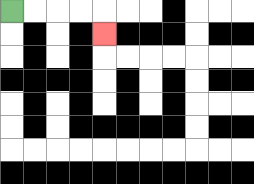{'start': '[0, 0]', 'end': '[4, 1]', 'path_directions': 'R,R,R,R,D', 'path_coordinates': '[[0, 0], [1, 0], [2, 0], [3, 0], [4, 0], [4, 1]]'}